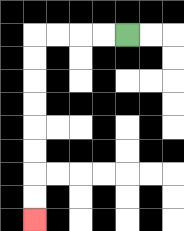{'start': '[5, 1]', 'end': '[1, 9]', 'path_directions': 'L,L,L,L,D,D,D,D,D,D,D,D', 'path_coordinates': '[[5, 1], [4, 1], [3, 1], [2, 1], [1, 1], [1, 2], [1, 3], [1, 4], [1, 5], [1, 6], [1, 7], [1, 8], [1, 9]]'}